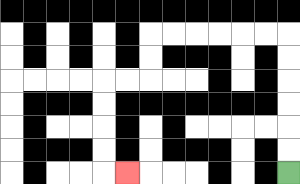{'start': '[12, 7]', 'end': '[5, 7]', 'path_directions': 'U,U,U,U,U,U,L,L,L,L,L,L,D,D,L,L,D,D,D,D,R', 'path_coordinates': '[[12, 7], [12, 6], [12, 5], [12, 4], [12, 3], [12, 2], [12, 1], [11, 1], [10, 1], [9, 1], [8, 1], [7, 1], [6, 1], [6, 2], [6, 3], [5, 3], [4, 3], [4, 4], [4, 5], [4, 6], [4, 7], [5, 7]]'}